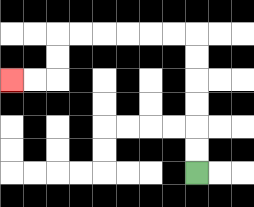{'start': '[8, 7]', 'end': '[0, 3]', 'path_directions': 'U,U,U,U,U,U,L,L,L,L,L,L,D,D,L,L', 'path_coordinates': '[[8, 7], [8, 6], [8, 5], [8, 4], [8, 3], [8, 2], [8, 1], [7, 1], [6, 1], [5, 1], [4, 1], [3, 1], [2, 1], [2, 2], [2, 3], [1, 3], [0, 3]]'}